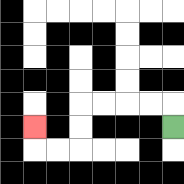{'start': '[7, 5]', 'end': '[1, 5]', 'path_directions': 'U,L,L,L,L,D,D,L,L,U', 'path_coordinates': '[[7, 5], [7, 4], [6, 4], [5, 4], [4, 4], [3, 4], [3, 5], [3, 6], [2, 6], [1, 6], [1, 5]]'}